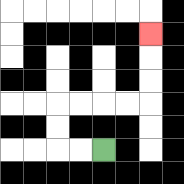{'start': '[4, 6]', 'end': '[6, 1]', 'path_directions': 'L,L,U,U,R,R,R,R,U,U,U', 'path_coordinates': '[[4, 6], [3, 6], [2, 6], [2, 5], [2, 4], [3, 4], [4, 4], [5, 4], [6, 4], [6, 3], [6, 2], [6, 1]]'}